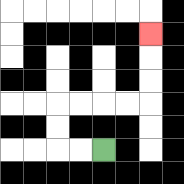{'start': '[4, 6]', 'end': '[6, 1]', 'path_directions': 'L,L,U,U,R,R,R,R,U,U,U', 'path_coordinates': '[[4, 6], [3, 6], [2, 6], [2, 5], [2, 4], [3, 4], [4, 4], [5, 4], [6, 4], [6, 3], [6, 2], [6, 1]]'}